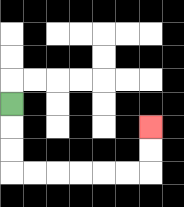{'start': '[0, 4]', 'end': '[6, 5]', 'path_directions': 'D,D,D,R,R,R,R,R,R,U,U', 'path_coordinates': '[[0, 4], [0, 5], [0, 6], [0, 7], [1, 7], [2, 7], [3, 7], [4, 7], [5, 7], [6, 7], [6, 6], [6, 5]]'}